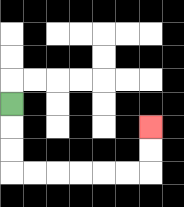{'start': '[0, 4]', 'end': '[6, 5]', 'path_directions': 'D,D,D,R,R,R,R,R,R,U,U', 'path_coordinates': '[[0, 4], [0, 5], [0, 6], [0, 7], [1, 7], [2, 7], [3, 7], [4, 7], [5, 7], [6, 7], [6, 6], [6, 5]]'}